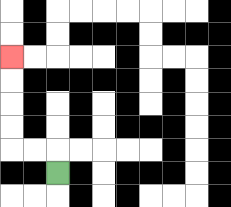{'start': '[2, 7]', 'end': '[0, 2]', 'path_directions': 'U,L,L,U,U,U,U', 'path_coordinates': '[[2, 7], [2, 6], [1, 6], [0, 6], [0, 5], [0, 4], [0, 3], [0, 2]]'}